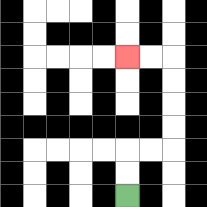{'start': '[5, 8]', 'end': '[5, 2]', 'path_directions': 'U,U,R,R,U,U,U,U,L,L', 'path_coordinates': '[[5, 8], [5, 7], [5, 6], [6, 6], [7, 6], [7, 5], [7, 4], [7, 3], [7, 2], [6, 2], [5, 2]]'}